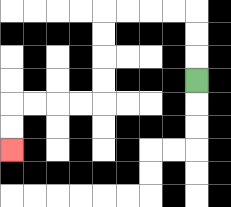{'start': '[8, 3]', 'end': '[0, 6]', 'path_directions': 'U,U,U,L,L,L,L,D,D,D,D,L,L,L,L,D,D', 'path_coordinates': '[[8, 3], [8, 2], [8, 1], [8, 0], [7, 0], [6, 0], [5, 0], [4, 0], [4, 1], [4, 2], [4, 3], [4, 4], [3, 4], [2, 4], [1, 4], [0, 4], [0, 5], [0, 6]]'}